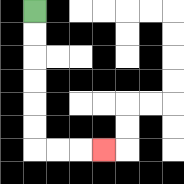{'start': '[1, 0]', 'end': '[4, 6]', 'path_directions': 'D,D,D,D,D,D,R,R,R', 'path_coordinates': '[[1, 0], [1, 1], [1, 2], [1, 3], [1, 4], [1, 5], [1, 6], [2, 6], [3, 6], [4, 6]]'}